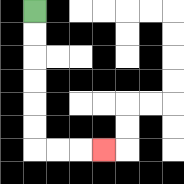{'start': '[1, 0]', 'end': '[4, 6]', 'path_directions': 'D,D,D,D,D,D,R,R,R', 'path_coordinates': '[[1, 0], [1, 1], [1, 2], [1, 3], [1, 4], [1, 5], [1, 6], [2, 6], [3, 6], [4, 6]]'}